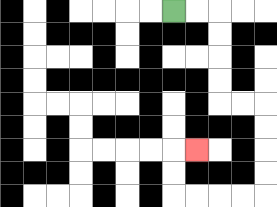{'start': '[7, 0]', 'end': '[8, 6]', 'path_directions': 'R,R,D,D,D,D,R,R,D,D,D,D,L,L,L,L,U,U,R', 'path_coordinates': '[[7, 0], [8, 0], [9, 0], [9, 1], [9, 2], [9, 3], [9, 4], [10, 4], [11, 4], [11, 5], [11, 6], [11, 7], [11, 8], [10, 8], [9, 8], [8, 8], [7, 8], [7, 7], [7, 6], [8, 6]]'}